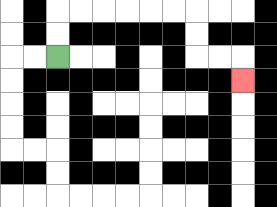{'start': '[2, 2]', 'end': '[10, 3]', 'path_directions': 'U,U,R,R,R,R,R,R,D,D,R,R,D', 'path_coordinates': '[[2, 2], [2, 1], [2, 0], [3, 0], [4, 0], [5, 0], [6, 0], [7, 0], [8, 0], [8, 1], [8, 2], [9, 2], [10, 2], [10, 3]]'}